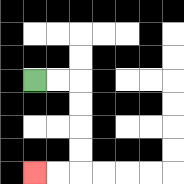{'start': '[1, 3]', 'end': '[1, 7]', 'path_directions': 'R,R,D,D,D,D,L,L', 'path_coordinates': '[[1, 3], [2, 3], [3, 3], [3, 4], [3, 5], [3, 6], [3, 7], [2, 7], [1, 7]]'}